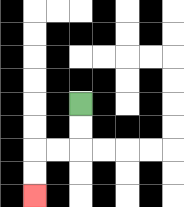{'start': '[3, 4]', 'end': '[1, 8]', 'path_directions': 'D,D,L,L,D,D', 'path_coordinates': '[[3, 4], [3, 5], [3, 6], [2, 6], [1, 6], [1, 7], [1, 8]]'}